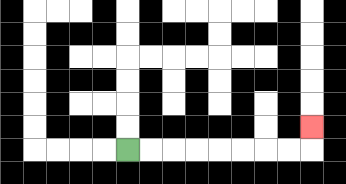{'start': '[5, 6]', 'end': '[13, 5]', 'path_directions': 'R,R,R,R,R,R,R,R,U', 'path_coordinates': '[[5, 6], [6, 6], [7, 6], [8, 6], [9, 6], [10, 6], [11, 6], [12, 6], [13, 6], [13, 5]]'}